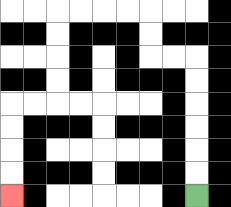{'start': '[8, 8]', 'end': '[0, 8]', 'path_directions': 'U,U,U,U,U,U,L,L,U,U,L,L,L,L,D,D,D,D,L,L,D,D,D,D', 'path_coordinates': '[[8, 8], [8, 7], [8, 6], [8, 5], [8, 4], [8, 3], [8, 2], [7, 2], [6, 2], [6, 1], [6, 0], [5, 0], [4, 0], [3, 0], [2, 0], [2, 1], [2, 2], [2, 3], [2, 4], [1, 4], [0, 4], [0, 5], [0, 6], [0, 7], [0, 8]]'}